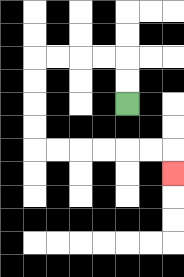{'start': '[5, 4]', 'end': '[7, 7]', 'path_directions': 'U,U,L,L,L,L,D,D,D,D,R,R,R,R,R,R,D', 'path_coordinates': '[[5, 4], [5, 3], [5, 2], [4, 2], [3, 2], [2, 2], [1, 2], [1, 3], [1, 4], [1, 5], [1, 6], [2, 6], [3, 6], [4, 6], [5, 6], [6, 6], [7, 6], [7, 7]]'}